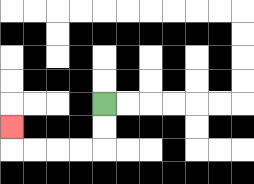{'start': '[4, 4]', 'end': '[0, 5]', 'path_directions': 'D,D,L,L,L,L,U', 'path_coordinates': '[[4, 4], [4, 5], [4, 6], [3, 6], [2, 6], [1, 6], [0, 6], [0, 5]]'}